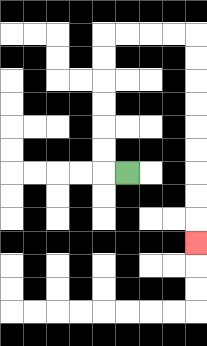{'start': '[5, 7]', 'end': '[8, 10]', 'path_directions': 'L,U,U,U,U,U,U,R,R,R,R,D,D,D,D,D,D,D,D,D', 'path_coordinates': '[[5, 7], [4, 7], [4, 6], [4, 5], [4, 4], [4, 3], [4, 2], [4, 1], [5, 1], [6, 1], [7, 1], [8, 1], [8, 2], [8, 3], [8, 4], [8, 5], [8, 6], [8, 7], [8, 8], [8, 9], [8, 10]]'}